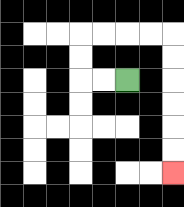{'start': '[5, 3]', 'end': '[7, 7]', 'path_directions': 'L,L,U,U,R,R,R,R,D,D,D,D,D,D', 'path_coordinates': '[[5, 3], [4, 3], [3, 3], [3, 2], [3, 1], [4, 1], [5, 1], [6, 1], [7, 1], [7, 2], [7, 3], [7, 4], [7, 5], [7, 6], [7, 7]]'}